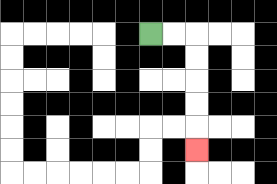{'start': '[6, 1]', 'end': '[8, 6]', 'path_directions': 'R,R,D,D,D,D,D', 'path_coordinates': '[[6, 1], [7, 1], [8, 1], [8, 2], [8, 3], [8, 4], [8, 5], [8, 6]]'}